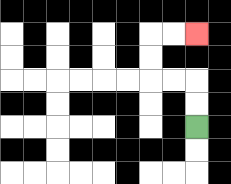{'start': '[8, 5]', 'end': '[8, 1]', 'path_directions': 'U,U,L,L,U,U,R,R', 'path_coordinates': '[[8, 5], [8, 4], [8, 3], [7, 3], [6, 3], [6, 2], [6, 1], [7, 1], [8, 1]]'}